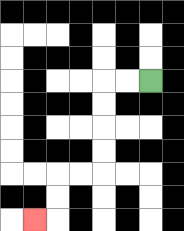{'start': '[6, 3]', 'end': '[1, 9]', 'path_directions': 'L,L,D,D,D,D,L,L,D,D,L', 'path_coordinates': '[[6, 3], [5, 3], [4, 3], [4, 4], [4, 5], [4, 6], [4, 7], [3, 7], [2, 7], [2, 8], [2, 9], [1, 9]]'}